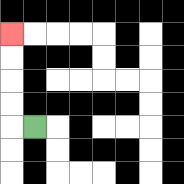{'start': '[1, 5]', 'end': '[0, 1]', 'path_directions': 'L,U,U,U,U', 'path_coordinates': '[[1, 5], [0, 5], [0, 4], [0, 3], [0, 2], [0, 1]]'}